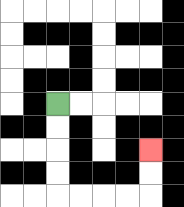{'start': '[2, 4]', 'end': '[6, 6]', 'path_directions': 'D,D,D,D,R,R,R,R,U,U', 'path_coordinates': '[[2, 4], [2, 5], [2, 6], [2, 7], [2, 8], [3, 8], [4, 8], [5, 8], [6, 8], [6, 7], [6, 6]]'}